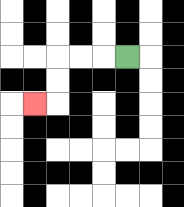{'start': '[5, 2]', 'end': '[1, 4]', 'path_directions': 'L,L,L,D,D,L', 'path_coordinates': '[[5, 2], [4, 2], [3, 2], [2, 2], [2, 3], [2, 4], [1, 4]]'}